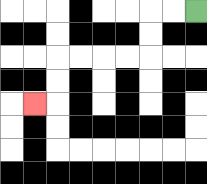{'start': '[8, 0]', 'end': '[1, 4]', 'path_directions': 'L,L,D,D,L,L,L,L,D,D,L', 'path_coordinates': '[[8, 0], [7, 0], [6, 0], [6, 1], [6, 2], [5, 2], [4, 2], [3, 2], [2, 2], [2, 3], [2, 4], [1, 4]]'}